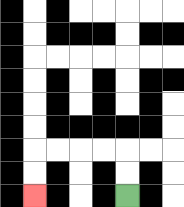{'start': '[5, 8]', 'end': '[1, 8]', 'path_directions': 'U,U,L,L,L,L,D,D', 'path_coordinates': '[[5, 8], [5, 7], [5, 6], [4, 6], [3, 6], [2, 6], [1, 6], [1, 7], [1, 8]]'}